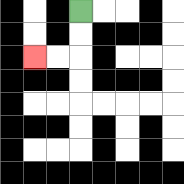{'start': '[3, 0]', 'end': '[1, 2]', 'path_directions': 'D,D,L,L', 'path_coordinates': '[[3, 0], [3, 1], [3, 2], [2, 2], [1, 2]]'}